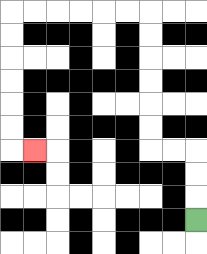{'start': '[8, 9]', 'end': '[1, 6]', 'path_directions': 'U,U,U,L,L,U,U,U,U,U,U,L,L,L,L,L,L,D,D,D,D,D,D,R', 'path_coordinates': '[[8, 9], [8, 8], [8, 7], [8, 6], [7, 6], [6, 6], [6, 5], [6, 4], [6, 3], [6, 2], [6, 1], [6, 0], [5, 0], [4, 0], [3, 0], [2, 0], [1, 0], [0, 0], [0, 1], [0, 2], [0, 3], [0, 4], [0, 5], [0, 6], [1, 6]]'}